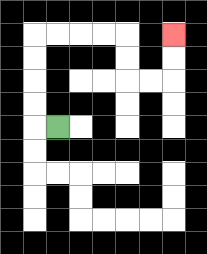{'start': '[2, 5]', 'end': '[7, 1]', 'path_directions': 'L,U,U,U,U,R,R,R,R,D,D,R,R,U,U', 'path_coordinates': '[[2, 5], [1, 5], [1, 4], [1, 3], [1, 2], [1, 1], [2, 1], [3, 1], [4, 1], [5, 1], [5, 2], [5, 3], [6, 3], [7, 3], [7, 2], [7, 1]]'}